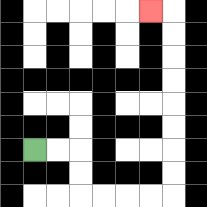{'start': '[1, 6]', 'end': '[6, 0]', 'path_directions': 'R,R,D,D,R,R,R,R,U,U,U,U,U,U,U,U,L', 'path_coordinates': '[[1, 6], [2, 6], [3, 6], [3, 7], [3, 8], [4, 8], [5, 8], [6, 8], [7, 8], [7, 7], [7, 6], [7, 5], [7, 4], [7, 3], [7, 2], [7, 1], [7, 0], [6, 0]]'}